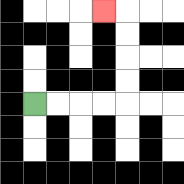{'start': '[1, 4]', 'end': '[4, 0]', 'path_directions': 'R,R,R,R,U,U,U,U,L', 'path_coordinates': '[[1, 4], [2, 4], [3, 4], [4, 4], [5, 4], [5, 3], [5, 2], [5, 1], [5, 0], [4, 0]]'}